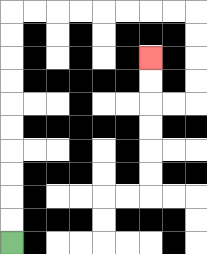{'start': '[0, 10]', 'end': '[6, 2]', 'path_directions': 'U,U,U,U,U,U,U,U,U,U,R,R,R,R,R,R,R,R,D,D,D,D,L,L,U,U', 'path_coordinates': '[[0, 10], [0, 9], [0, 8], [0, 7], [0, 6], [0, 5], [0, 4], [0, 3], [0, 2], [0, 1], [0, 0], [1, 0], [2, 0], [3, 0], [4, 0], [5, 0], [6, 0], [7, 0], [8, 0], [8, 1], [8, 2], [8, 3], [8, 4], [7, 4], [6, 4], [6, 3], [6, 2]]'}